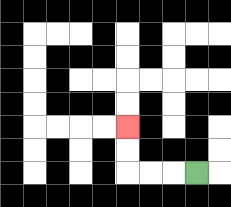{'start': '[8, 7]', 'end': '[5, 5]', 'path_directions': 'L,L,L,U,U', 'path_coordinates': '[[8, 7], [7, 7], [6, 7], [5, 7], [5, 6], [5, 5]]'}